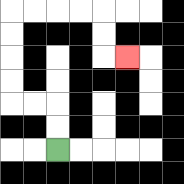{'start': '[2, 6]', 'end': '[5, 2]', 'path_directions': 'U,U,L,L,U,U,U,U,R,R,R,R,D,D,R', 'path_coordinates': '[[2, 6], [2, 5], [2, 4], [1, 4], [0, 4], [0, 3], [0, 2], [0, 1], [0, 0], [1, 0], [2, 0], [3, 0], [4, 0], [4, 1], [4, 2], [5, 2]]'}